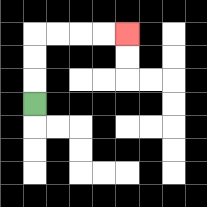{'start': '[1, 4]', 'end': '[5, 1]', 'path_directions': 'U,U,U,R,R,R,R', 'path_coordinates': '[[1, 4], [1, 3], [1, 2], [1, 1], [2, 1], [3, 1], [4, 1], [5, 1]]'}